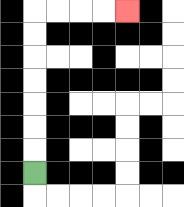{'start': '[1, 7]', 'end': '[5, 0]', 'path_directions': 'U,U,U,U,U,U,U,R,R,R,R', 'path_coordinates': '[[1, 7], [1, 6], [1, 5], [1, 4], [1, 3], [1, 2], [1, 1], [1, 0], [2, 0], [3, 0], [4, 0], [5, 0]]'}